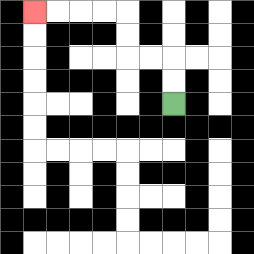{'start': '[7, 4]', 'end': '[1, 0]', 'path_directions': 'U,U,L,L,U,U,L,L,L,L', 'path_coordinates': '[[7, 4], [7, 3], [7, 2], [6, 2], [5, 2], [5, 1], [5, 0], [4, 0], [3, 0], [2, 0], [1, 0]]'}